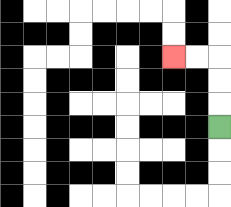{'start': '[9, 5]', 'end': '[7, 2]', 'path_directions': 'U,U,U,L,L', 'path_coordinates': '[[9, 5], [9, 4], [9, 3], [9, 2], [8, 2], [7, 2]]'}